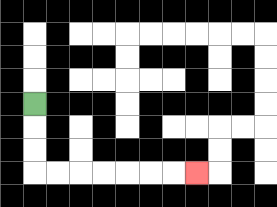{'start': '[1, 4]', 'end': '[8, 7]', 'path_directions': 'D,D,D,R,R,R,R,R,R,R', 'path_coordinates': '[[1, 4], [1, 5], [1, 6], [1, 7], [2, 7], [3, 7], [4, 7], [5, 7], [6, 7], [7, 7], [8, 7]]'}